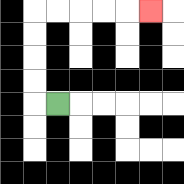{'start': '[2, 4]', 'end': '[6, 0]', 'path_directions': 'L,U,U,U,U,R,R,R,R,R', 'path_coordinates': '[[2, 4], [1, 4], [1, 3], [1, 2], [1, 1], [1, 0], [2, 0], [3, 0], [4, 0], [5, 0], [6, 0]]'}